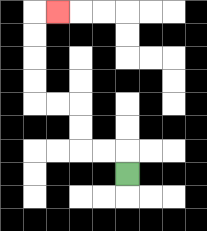{'start': '[5, 7]', 'end': '[2, 0]', 'path_directions': 'U,L,L,U,U,L,L,U,U,U,U,R', 'path_coordinates': '[[5, 7], [5, 6], [4, 6], [3, 6], [3, 5], [3, 4], [2, 4], [1, 4], [1, 3], [1, 2], [1, 1], [1, 0], [2, 0]]'}